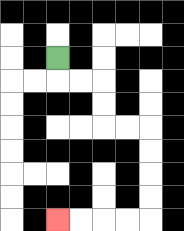{'start': '[2, 2]', 'end': '[2, 9]', 'path_directions': 'D,R,R,D,D,R,R,D,D,D,D,L,L,L,L', 'path_coordinates': '[[2, 2], [2, 3], [3, 3], [4, 3], [4, 4], [4, 5], [5, 5], [6, 5], [6, 6], [6, 7], [6, 8], [6, 9], [5, 9], [4, 9], [3, 9], [2, 9]]'}